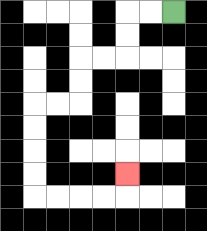{'start': '[7, 0]', 'end': '[5, 7]', 'path_directions': 'L,L,D,D,L,L,D,D,L,L,D,D,D,D,R,R,R,R,U', 'path_coordinates': '[[7, 0], [6, 0], [5, 0], [5, 1], [5, 2], [4, 2], [3, 2], [3, 3], [3, 4], [2, 4], [1, 4], [1, 5], [1, 6], [1, 7], [1, 8], [2, 8], [3, 8], [4, 8], [5, 8], [5, 7]]'}